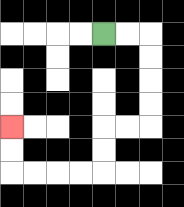{'start': '[4, 1]', 'end': '[0, 5]', 'path_directions': 'R,R,D,D,D,D,L,L,D,D,L,L,L,L,U,U', 'path_coordinates': '[[4, 1], [5, 1], [6, 1], [6, 2], [6, 3], [6, 4], [6, 5], [5, 5], [4, 5], [4, 6], [4, 7], [3, 7], [2, 7], [1, 7], [0, 7], [0, 6], [0, 5]]'}